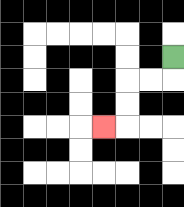{'start': '[7, 2]', 'end': '[4, 5]', 'path_directions': 'D,L,L,D,D,L', 'path_coordinates': '[[7, 2], [7, 3], [6, 3], [5, 3], [5, 4], [5, 5], [4, 5]]'}